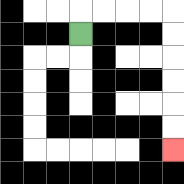{'start': '[3, 1]', 'end': '[7, 6]', 'path_directions': 'U,R,R,R,R,D,D,D,D,D,D', 'path_coordinates': '[[3, 1], [3, 0], [4, 0], [5, 0], [6, 0], [7, 0], [7, 1], [7, 2], [7, 3], [7, 4], [7, 5], [7, 6]]'}